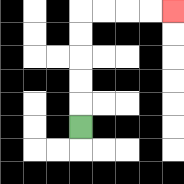{'start': '[3, 5]', 'end': '[7, 0]', 'path_directions': 'U,U,U,U,U,R,R,R,R', 'path_coordinates': '[[3, 5], [3, 4], [3, 3], [3, 2], [3, 1], [3, 0], [4, 0], [5, 0], [6, 0], [7, 0]]'}